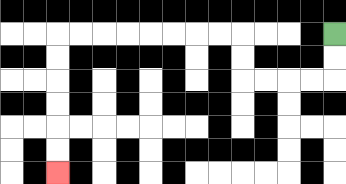{'start': '[14, 1]', 'end': '[2, 7]', 'path_directions': 'D,D,L,L,L,L,U,U,L,L,L,L,L,L,L,L,D,D,D,D,D,D', 'path_coordinates': '[[14, 1], [14, 2], [14, 3], [13, 3], [12, 3], [11, 3], [10, 3], [10, 2], [10, 1], [9, 1], [8, 1], [7, 1], [6, 1], [5, 1], [4, 1], [3, 1], [2, 1], [2, 2], [2, 3], [2, 4], [2, 5], [2, 6], [2, 7]]'}